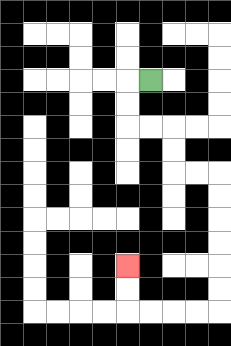{'start': '[6, 3]', 'end': '[5, 11]', 'path_directions': 'L,D,D,R,R,D,D,R,R,D,D,D,D,D,D,L,L,L,L,U,U', 'path_coordinates': '[[6, 3], [5, 3], [5, 4], [5, 5], [6, 5], [7, 5], [7, 6], [7, 7], [8, 7], [9, 7], [9, 8], [9, 9], [9, 10], [9, 11], [9, 12], [9, 13], [8, 13], [7, 13], [6, 13], [5, 13], [5, 12], [5, 11]]'}